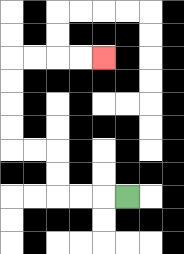{'start': '[5, 8]', 'end': '[4, 2]', 'path_directions': 'L,L,L,U,U,L,L,U,U,U,U,R,R,R,R', 'path_coordinates': '[[5, 8], [4, 8], [3, 8], [2, 8], [2, 7], [2, 6], [1, 6], [0, 6], [0, 5], [0, 4], [0, 3], [0, 2], [1, 2], [2, 2], [3, 2], [4, 2]]'}